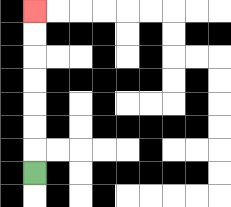{'start': '[1, 7]', 'end': '[1, 0]', 'path_directions': 'U,U,U,U,U,U,U', 'path_coordinates': '[[1, 7], [1, 6], [1, 5], [1, 4], [1, 3], [1, 2], [1, 1], [1, 0]]'}